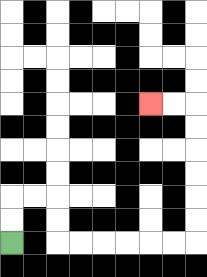{'start': '[0, 10]', 'end': '[6, 4]', 'path_directions': 'U,U,R,R,D,D,R,R,R,R,R,R,U,U,U,U,U,U,L,L', 'path_coordinates': '[[0, 10], [0, 9], [0, 8], [1, 8], [2, 8], [2, 9], [2, 10], [3, 10], [4, 10], [5, 10], [6, 10], [7, 10], [8, 10], [8, 9], [8, 8], [8, 7], [8, 6], [8, 5], [8, 4], [7, 4], [6, 4]]'}